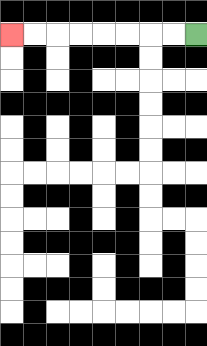{'start': '[8, 1]', 'end': '[0, 1]', 'path_directions': 'L,L,L,L,L,L,L,L', 'path_coordinates': '[[8, 1], [7, 1], [6, 1], [5, 1], [4, 1], [3, 1], [2, 1], [1, 1], [0, 1]]'}